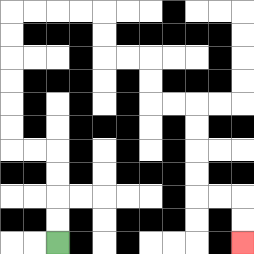{'start': '[2, 10]', 'end': '[10, 10]', 'path_directions': 'U,U,U,U,L,L,U,U,U,U,U,U,R,R,R,R,D,D,R,R,D,D,R,R,D,D,D,D,R,R,D,D', 'path_coordinates': '[[2, 10], [2, 9], [2, 8], [2, 7], [2, 6], [1, 6], [0, 6], [0, 5], [0, 4], [0, 3], [0, 2], [0, 1], [0, 0], [1, 0], [2, 0], [3, 0], [4, 0], [4, 1], [4, 2], [5, 2], [6, 2], [6, 3], [6, 4], [7, 4], [8, 4], [8, 5], [8, 6], [8, 7], [8, 8], [9, 8], [10, 8], [10, 9], [10, 10]]'}